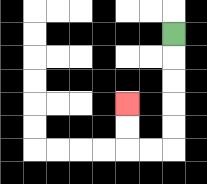{'start': '[7, 1]', 'end': '[5, 4]', 'path_directions': 'D,D,D,D,D,L,L,U,U', 'path_coordinates': '[[7, 1], [7, 2], [7, 3], [7, 4], [7, 5], [7, 6], [6, 6], [5, 6], [5, 5], [5, 4]]'}